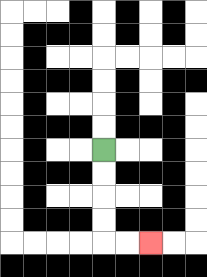{'start': '[4, 6]', 'end': '[6, 10]', 'path_directions': 'D,D,D,D,R,R', 'path_coordinates': '[[4, 6], [4, 7], [4, 8], [4, 9], [4, 10], [5, 10], [6, 10]]'}